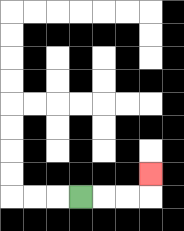{'start': '[3, 8]', 'end': '[6, 7]', 'path_directions': 'R,R,R,U', 'path_coordinates': '[[3, 8], [4, 8], [5, 8], [6, 8], [6, 7]]'}